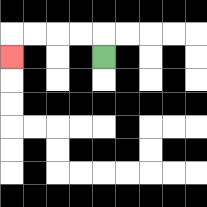{'start': '[4, 2]', 'end': '[0, 2]', 'path_directions': 'U,L,L,L,L,D', 'path_coordinates': '[[4, 2], [4, 1], [3, 1], [2, 1], [1, 1], [0, 1], [0, 2]]'}